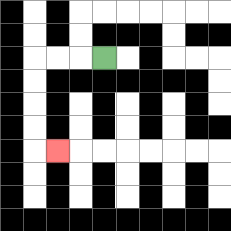{'start': '[4, 2]', 'end': '[2, 6]', 'path_directions': 'L,L,L,D,D,D,D,R', 'path_coordinates': '[[4, 2], [3, 2], [2, 2], [1, 2], [1, 3], [1, 4], [1, 5], [1, 6], [2, 6]]'}